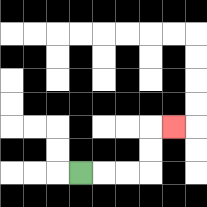{'start': '[3, 7]', 'end': '[7, 5]', 'path_directions': 'R,R,R,U,U,R', 'path_coordinates': '[[3, 7], [4, 7], [5, 7], [6, 7], [6, 6], [6, 5], [7, 5]]'}